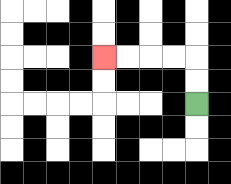{'start': '[8, 4]', 'end': '[4, 2]', 'path_directions': 'U,U,L,L,L,L', 'path_coordinates': '[[8, 4], [8, 3], [8, 2], [7, 2], [6, 2], [5, 2], [4, 2]]'}